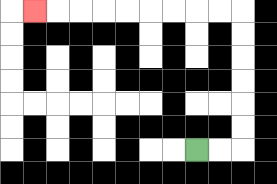{'start': '[8, 6]', 'end': '[1, 0]', 'path_directions': 'R,R,U,U,U,U,U,U,L,L,L,L,L,L,L,L,L', 'path_coordinates': '[[8, 6], [9, 6], [10, 6], [10, 5], [10, 4], [10, 3], [10, 2], [10, 1], [10, 0], [9, 0], [8, 0], [7, 0], [6, 0], [5, 0], [4, 0], [3, 0], [2, 0], [1, 0]]'}